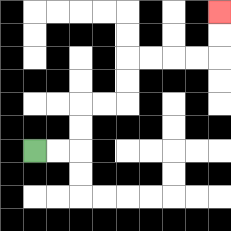{'start': '[1, 6]', 'end': '[9, 0]', 'path_directions': 'R,R,U,U,R,R,U,U,R,R,R,R,U,U', 'path_coordinates': '[[1, 6], [2, 6], [3, 6], [3, 5], [3, 4], [4, 4], [5, 4], [5, 3], [5, 2], [6, 2], [7, 2], [8, 2], [9, 2], [9, 1], [9, 0]]'}